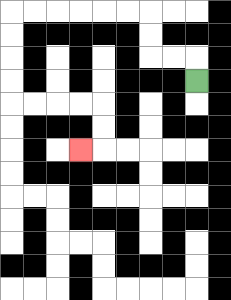{'start': '[8, 3]', 'end': '[3, 6]', 'path_directions': 'U,L,L,U,U,L,L,L,L,L,L,D,D,D,D,R,R,R,R,D,D,L', 'path_coordinates': '[[8, 3], [8, 2], [7, 2], [6, 2], [6, 1], [6, 0], [5, 0], [4, 0], [3, 0], [2, 0], [1, 0], [0, 0], [0, 1], [0, 2], [0, 3], [0, 4], [1, 4], [2, 4], [3, 4], [4, 4], [4, 5], [4, 6], [3, 6]]'}